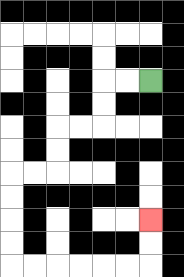{'start': '[6, 3]', 'end': '[6, 9]', 'path_directions': 'L,L,D,D,L,L,D,D,L,L,D,D,D,D,R,R,R,R,R,R,U,U', 'path_coordinates': '[[6, 3], [5, 3], [4, 3], [4, 4], [4, 5], [3, 5], [2, 5], [2, 6], [2, 7], [1, 7], [0, 7], [0, 8], [0, 9], [0, 10], [0, 11], [1, 11], [2, 11], [3, 11], [4, 11], [5, 11], [6, 11], [6, 10], [6, 9]]'}